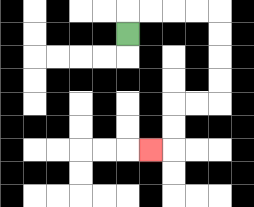{'start': '[5, 1]', 'end': '[6, 6]', 'path_directions': 'U,R,R,R,R,D,D,D,D,L,L,D,D,L', 'path_coordinates': '[[5, 1], [5, 0], [6, 0], [7, 0], [8, 0], [9, 0], [9, 1], [9, 2], [9, 3], [9, 4], [8, 4], [7, 4], [7, 5], [7, 6], [6, 6]]'}